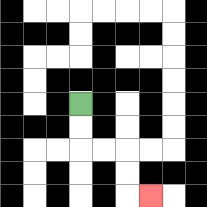{'start': '[3, 4]', 'end': '[6, 8]', 'path_directions': 'D,D,R,R,D,D,R', 'path_coordinates': '[[3, 4], [3, 5], [3, 6], [4, 6], [5, 6], [5, 7], [5, 8], [6, 8]]'}